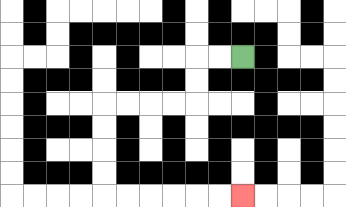{'start': '[10, 2]', 'end': '[10, 8]', 'path_directions': 'L,L,D,D,L,L,L,L,D,D,D,D,R,R,R,R,R,R', 'path_coordinates': '[[10, 2], [9, 2], [8, 2], [8, 3], [8, 4], [7, 4], [6, 4], [5, 4], [4, 4], [4, 5], [4, 6], [4, 7], [4, 8], [5, 8], [6, 8], [7, 8], [8, 8], [9, 8], [10, 8]]'}